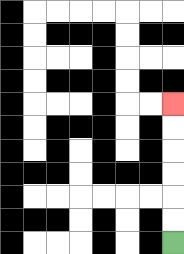{'start': '[7, 10]', 'end': '[7, 4]', 'path_directions': 'U,U,U,U,U,U', 'path_coordinates': '[[7, 10], [7, 9], [7, 8], [7, 7], [7, 6], [7, 5], [7, 4]]'}